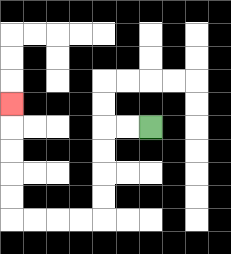{'start': '[6, 5]', 'end': '[0, 4]', 'path_directions': 'L,L,D,D,D,D,L,L,L,L,U,U,U,U,U', 'path_coordinates': '[[6, 5], [5, 5], [4, 5], [4, 6], [4, 7], [4, 8], [4, 9], [3, 9], [2, 9], [1, 9], [0, 9], [0, 8], [0, 7], [0, 6], [0, 5], [0, 4]]'}